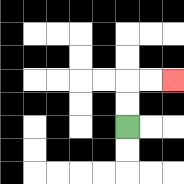{'start': '[5, 5]', 'end': '[7, 3]', 'path_directions': 'U,U,R,R', 'path_coordinates': '[[5, 5], [5, 4], [5, 3], [6, 3], [7, 3]]'}